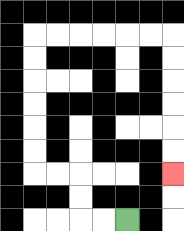{'start': '[5, 9]', 'end': '[7, 7]', 'path_directions': 'L,L,U,U,L,L,U,U,U,U,U,U,R,R,R,R,R,R,D,D,D,D,D,D', 'path_coordinates': '[[5, 9], [4, 9], [3, 9], [3, 8], [3, 7], [2, 7], [1, 7], [1, 6], [1, 5], [1, 4], [1, 3], [1, 2], [1, 1], [2, 1], [3, 1], [4, 1], [5, 1], [6, 1], [7, 1], [7, 2], [7, 3], [7, 4], [7, 5], [7, 6], [7, 7]]'}